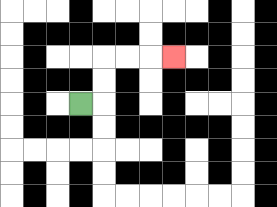{'start': '[3, 4]', 'end': '[7, 2]', 'path_directions': 'R,U,U,R,R,R', 'path_coordinates': '[[3, 4], [4, 4], [4, 3], [4, 2], [5, 2], [6, 2], [7, 2]]'}